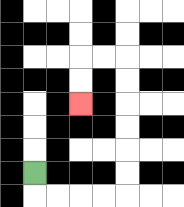{'start': '[1, 7]', 'end': '[3, 4]', 'path_directions': 'D,R,R,R,R,U,U,U,U,U,U,L,L,D,D', 'path_coordinates': '[[1, 7], [1, 8], [2, 8], [3, 8], [4, 8], [5, 8], [5, 7], [5, 6], [5, 5], [5, 4], [5, 3], [5, 2], [4, 2], [3, 2], [3, 3], [3, 4]]'}